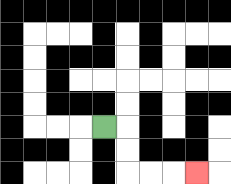{'start': '[4, 5]', 'end': '[8, 7]', 'path_directions': 'R,D,D,R,R,R', 'path_coordinates': '[[4, 5], [5, 5], [5, 6], [5, 7], [6, 7], [7, 7], [8, 7]]'}